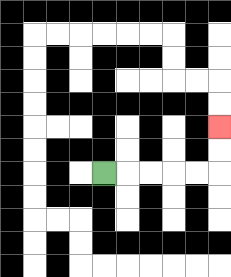{'start': '[4, 7]', 'end': '[9, 5]', 'path_directions': 'R,R,R,R,R,U,U', 'path_coordinates': '[[4, 7], [5, 7], [6, 7], [7, 7], [8, 7], [9, 7], [9, 6], [9, 5]]'}